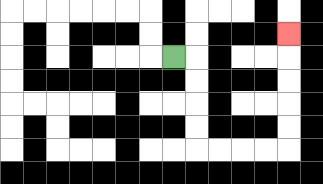{'start': '[7, 2]', 'end': '[12, 1]', 'path_directions': 'R,D,D,D,D,R,R,R,R,U,U,U,U,U', 'path_coordinates': '[[7, 2], [8, 2], [8, 3], [8, 4], [8, 5], [8, 6], [9, 6], [10, 6], [11, 6], [12, 6], [12, 5], [12, 4], [12, 3], [12, 2], [12, 1]]'}